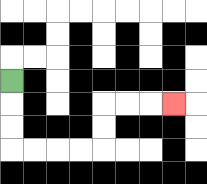{'start': '[0, 3]', 'end': '[7, 4]', 'path_directions': 'D,D,D,R,R,R,R,U,U,R,R,R', 'path_coordinates': '[[0, 3], [0, 4], [0, 5], [0, 6], [1, 6], [2, 6], [3, 6], [4, 6], [4, 5], [4, 4], [5, 4], [6, 4], [7, 4]]'}